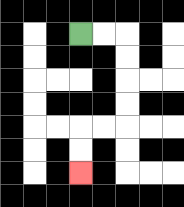{'start': '[3, 1]', 'end': '[3, 7]', 'path_directions': 'R,R,D,D,D,D,L,L,D,D', 'path_coordinates': '[[3, 1], [4, 1], [5, 1], [5, 2], [5, 3], [5, 4], [5, 5], [4, 5], [3, 5], [3, 6], [3, 7]]'}